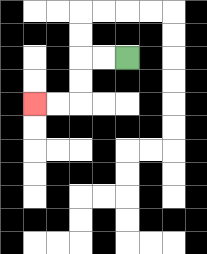{'start': '[5, 2]', 'end': '[1, 4]', 'path_directions': 'L,L,D,D,L,L', 'path_coordinates': '[[5, 2], [4, 2], [3, 2], [3, 3], [3, 4], [2, 4], [1, 4]]'}